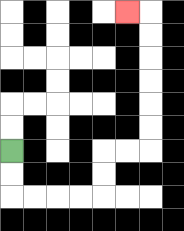{'start': '[0, 6]', 'end': '[5, 0]', 'path_directions': 'D,D,R,R,R,R,U,U,R,R,U,U,U,U,U,U,L', 'path_coordinates': '[[0, 6], [0, 7], [0, 8], [1, 8], [2, 8], [3, 8], [4, 8], [4, 7], [4, 6], [5, 6], [6, 6], [6, 5], [6, 4], [6, 3], [6, 2], [6, 1], [6, 0], [5, 0]]'}